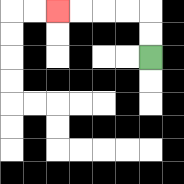{'start': '[6, 2]', 'end': '[2, 0]', 'path_directions': 'U,U,L,L,L,L', 'path_coordinates': '[[6, 2], [6, 1], [6, 0], [5, 0], [4, 0], [3, 0], [2, 0]]'}